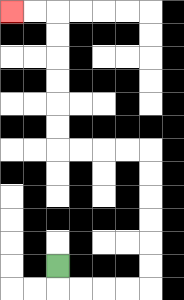{'start': '[2, 11]', 'end': '[0, 0]', 'path_directions': 'D,R,R,R,R,U,U,U,U,U,U,L,L,L,L,U,U,U,U,U,U,L,L', 'path_coordinates': '[[2, 11], [2, 12], [3, 12], [4, 12], [5, 12], [6, 12], [6, 11], [6, 10], [6, 9], [6, 8], [6, 7], [6, 6], [5, 6], [4, 6], [3, 6], [2, 6], [2, 5], [2, 4], [2, 3], [2, 2], [2, 1], [2, 0], [1, 0], [0, 0]]'}